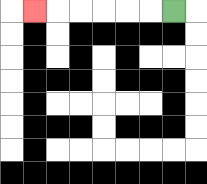{'start': '[7, 0]', 'end': '[1, 0]', 'path_directions': 'L,L,L,L,L,L', 'path_coordinates': '[[7, 0], [6, 0], [5, 0], [4, 0], [3, 0], [2, 0], [1, 0]]'}